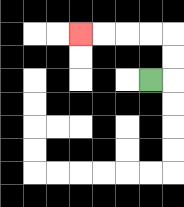{'start': '[6, 3]', 'end': '[3, 1]', 'path_directions': 'R,U,U,L,L,L,L', 'path_coordinates': '[[6, 3], [7, 3], [7, 2], [7, 1], [6, 1], [5, 1], [4, 1], [3, 1]]'}